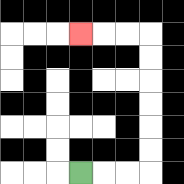{'start': '[3, 7]', 'end': '[3, 1]', 'path_directions': 'R,R,R,U,U,U,U,U,U,L,L,L', 'path_coordinates': '[[3, 7], [4, 7], [5, 7], [6, 7], [6, 6], [6, 5], [6, 4], [6, 3], [6, 2], [6, 1], [5, 1], [4, 1], [3, 1]]'}